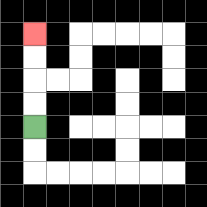{'start': '[1, 5]', 'end': '[1, 1]', 'path_directions': 'U,U,U,U', 'path_coordinates': '[[1, 5], [1, 4], [1, 3], [1, 2], [1, 1]]'}